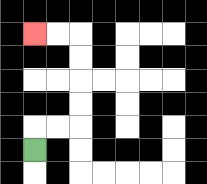{'start': '[1, 6]', 'end': '[1, 1]', 'path_directions': 'U,R,R,U,U,U,U,L,L', 'path_coordinates': '[[1, 6], [1, 5], [2, 5], [3, 5], [3, 4], [3, 3], [3, 2], [3, 1], [2, 1], [1, 1]]'}